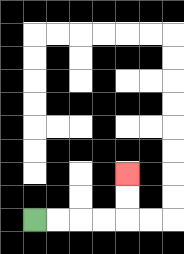{'start': '[1, 9]', 'end': '[5, 7]', 'path_directions': 'R,R,R,R,U,U', 'path_coordinates': '[[1, 9], [2, 9], [3, 9], [4, 9], [5, 9], [5, 8], [5, 7]]'}